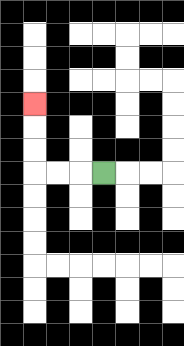{'start': '[4, 7]', 'end': '[1, 4]', 'path_directions': 'L,L,L,U,U,U', 'path_coordinates': '[[4, 7], [3, 7], [2, 7], [1, 7], [1, 6], [1, 5], [1, 4]]'}